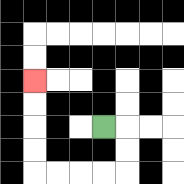{'start': '[4, 5]', 'end': '[1, 3]', 'path_directions': 'R,D,D,L,L,L,L,U,U,U,U', 'path_coordinates': '[[4, 5], [5, 5], [5, 6], [5, 7], [4, 7], [3, 7], [2, 7], [1, 7], [1, 6], [1, 5], [1, 4], [1, 3]]'}